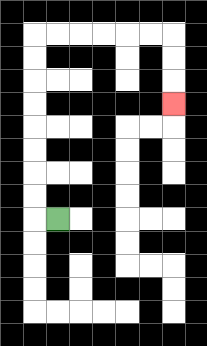{'start': '[2, 9]', 'end': '[7, 4]', 'path_directions': 'L,U,U,U,U,U,U,U,U,R,R,R,R,R,R,D,D,D', 'path_coordinates': '[[2, 9], [1, 9], [1, 8], [1, 7], [1, 6], [1, 5], [1, 4], [1, 3], [1, 2], [1, 1], [2, 1], [3, 1], [4, 1], [5, 1], [6, 1], [7, 1], [7, 2], [7, 3], [7, 4]]'}